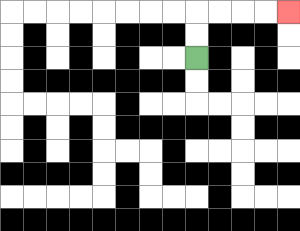{'start': '[8, 2]', 'end': '[12, 0]', 'path_directions': 'U,U,R,R,R,R', 'path_coordinates': '[[8, 2], [8, 1], [8, 0], [9, 0], [10, 0], [11, 0], [12, 0]]'}